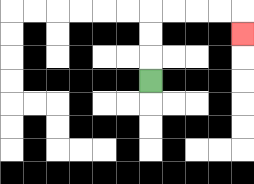{'start': '[6, 3]', 'end': '[10, 1]', 'path_directions': 'U,U,U,R,R,R,R,D', 'path_coordinates': '[[6, 3], [6, 2], [6, 1], [6, 0], [7, 0], [8, 0], [9, 0], [10, 0], [10, 1]]'}